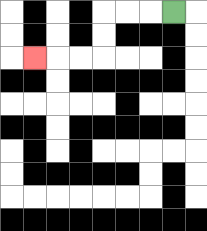{'start': '[7, 0]', 'end': '[1, 2]', 'path_directions': 'L,L,L,D,D,L,L,L', 'path_coordinates': '[[7, 0], [6, 0], [5, 0], [4, 0], [4, 1], [4, 2], [3, 2], [2, 2], [1, 2]]'}